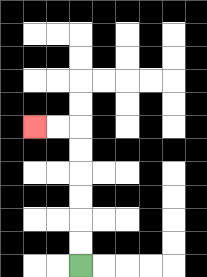{'start': '[3, 11]', 'end': '[1, 5]', 'path_directions': 'U,U,U,U,U,U,L,L', 'path_coordinates': '[[3, 11], [3, 10], [3, 9], [3, 8], [3, 7], [3, 6], [3, 5], [2, 5], [1, 5]]'}